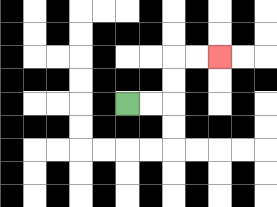{'start': '[5, 4]', 'end': '[9, 2]', 'path_directions': 'R,R,U,U,R,R', 'path_coordinates': '[[5, 4], [6, 4], [7, 4], [7, 3], [7, 2], [8, 2], [9, 2]]'}